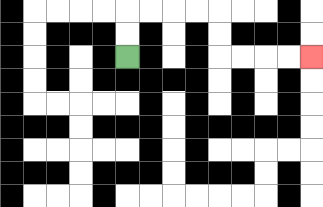{'start': '[5, 2]', 'end': '[13, 2]', 'path_directions': 'U,U,R,R,R,R,D,D,R,R,R,R', 'path_coordinates': '[[5, 2], [5, 1], [5, 0], [6, 0], [7, 0], [8, 0], [9, 0], [9, 1], [9, 2], [10, 2], [11, 2], [12, 2], [13, 2]]'}